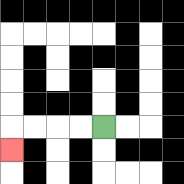{'start': '[4, 5]', 'end': '[0, 6]', 'path_directions': 'L,L,L,L,D', 'path_coordinates': '[[4, 5], [3, 5], [2, 5], [1, 5], [0, 5], [0, 6]]'}